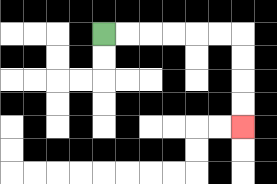{'start': '[4, 1]', 'end': '[10, 5]', 'path_directions': 'R,R,R,R,R,R,D,D,D,D', 'path_coordinates': '[[4, 1], [5, 1], [6, 1], [7, 1], [8, 1], [9, 1], [10, 1], [10, 2], [10, 3], [10, 4], [10, 5]]'}